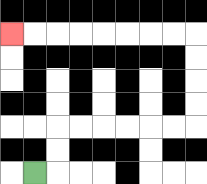{'start': '[1, 7]', 'end': '[0, 1]', 'path_directions': 'R,U,U,R,R,R,R,R,R,U,U,U,U,L,L,L,L,L,L,L,L', 'path_coordinates': '[[1, 7], [2, 7], [2, 6], [2, 5], [3, 5], [4, 5], [5, 5], [6, 5], [7, 5], [8, 5], [8, 4], [8, 3], [8, 2], [8, 1], [7, 1], [6, 1], [5, 1], [4, 1], [3, 1], [2, 1], [1, 1], [0, 1]]'}